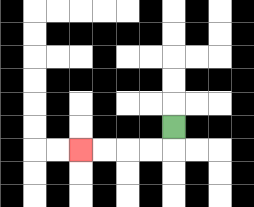{'start': '[7, 5]', 'end': '[3, 6]', 'path_directions': 'D,L,L,L,L', 'path_coordinates': '[[7, 5], [7, 6], [6, 6], [5, 6], [4, 6], [3, 6]]'}